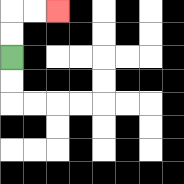{'start': '[0, 2]', 'end': '[2, 0]', 'path_directions': 'U,U,R,R', 'path_coordinates': '[[0, 2], [0, 1], [0, 0], [1, 0], [2, 0]]'}